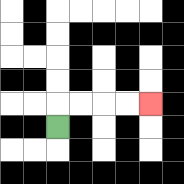{'start': '[2, 5]', 'end': '[6, 4]', 'path_directions': 'U,R,R,R,R', 'path_coordinates': '[[2, 5], [2, 4], [3, 4], [4, 4], [5, 4], [6, 4]]'}